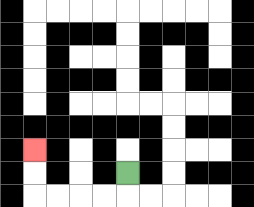{'start': '[5, 7]', 'end': '[1, 6]', 'path_directions': 'D,L,L,L,L,U,U', 'path_coordinates': '[[5, 7], [5, 8], [4, 8], [3, 8], [2, 8], [1, 8], [1, 7], [1, 6]]'}